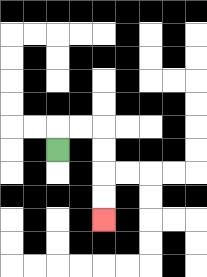{'start': '[2, 6]', 'end': '[4, 9]', 'path_directions': 'U,R,R,D,D,D,D', 'path_coordinates': '[[2, 6], [2, 5], [3, 5], [4, 5], [4, 6], [4, 7], [4, 8], [4, 9]]'}